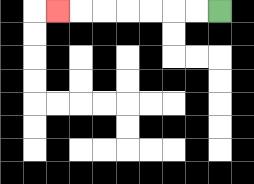{'start': '[9, 0]', 'end': '[2, 0]', 'path_directions': 'L,L,L,L,L,L,L', 'path_coordinates': '[[9, 0], [8, 0], [7, 0], [6, 0], [5, 0], [4, 0], [3, 0], [2, 0]]'}